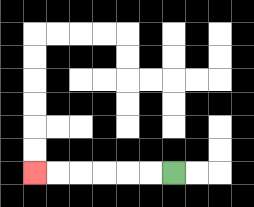{'start': '[7, 7]', 'end': '[1, 7]', 'path_directions': 'L,L,L,L,L,L', 'path_coordinates': '[[7, 7], [6, 7], [5, 7], [4, 7], [3, 7], [2, 7], [1, 7]]'}